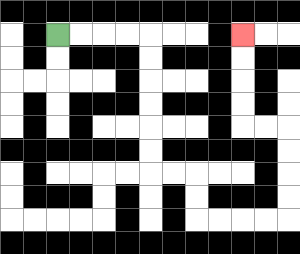{'start': '[2, 1]', 'end': '[10, 1]', 'path_directions': 'R,R,R,R,D,D,D,D,D,D,R,R,D,D,R,R,R,R,U,U,U,U,L,L,U,U,U,U', 'path_coordinates': '[[2, 1], [3, 1], [4, 1], [5, 1], [6, 1], [6, 2], [6, 3], [6, 4], [6, 5], [6, 6], [6, 7], [7, 7], [8, 7], [8, 8], [8, 9], [9, 9], [10, 9], [11, 9], [12, 9], [12, 8], [12, 7], [12, 6], [12, 5], [11, 5], [10, 5], [10, 4], [10, 3], [10, 2], [10, 1]]'}